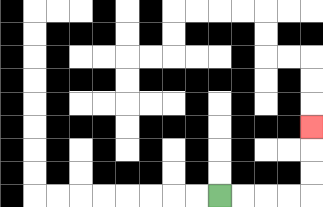{'start': '[9, 8]', 'end': '[13, 5]', 'path_directions': 'R,R,R,R,U,U,U', 'path_coordinates': '[[9, 8], [10, 8], [11, 8], [12, 8], [13, 8], [13, 7], [13, 6], [13, 5]]'}